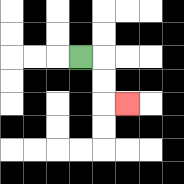{'start': '[3, 2]', 'end': '[5, 4]', 'path_directions': 'R,D,D,R', 'path_coordinates': '[[3, 2], [4, 2], [4, 3], [4, 4], [5, 4]]'}